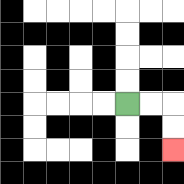{'start': '[5, 4]', 'end': '[7, 6]', 'path_directions': 'R,R,D,D', 'path_coordinates': '[[5, 4], [6, 4], [7, 4], [7, 5], [7, 6]]'}